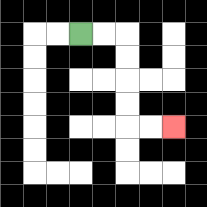{'start': '[3, 1]', 'end': '[7, 5]', 'path_directions': 'R,R,D,D,D,D,R,R', 'path_coordinates': '[[3, 1], [4, 1], [5, 1], [5, 2], [5, 3], [5, 4], [5, 5], [6, 5], [7, 5]]'}